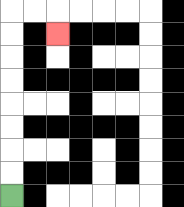{'start': '[0, 8]', 'end': '[2, 1]', 'path_directions': 'U,U,U,U,U,U,U,U,R,R,D', 'path_coordinates': '[[0, 8], [0, 7], [0, 6], [0, 5], [0, 4], [0, 3], [0, 2], [0, 1], [0, 0], [1, 0], [2, 0], [2, 1]]'}